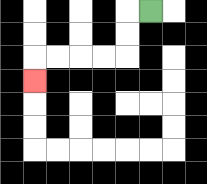{'start': '[6, 0]', 'end': '[1, 3]', 'path_directions': 'L,D,D,L,L,L,L,D', 'path_coordinates': '[[6, 0], [5, 0], [5, 1], [5, 2], [4, 2], [3, 2], [2, 2], [1, 2], [1, 3]]'}